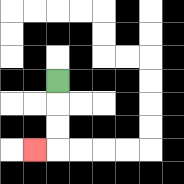{'start': '[2, 3]', 'end': '[1, 6]', 'path_directions': 'D,D,D,L', 'path_coordinates': '[[2, 3], [2, 4], [2, 5], [2, 6], [1, 6]]'}